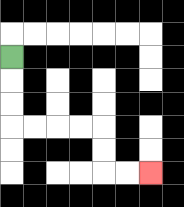{'start': '[0, 2]', 'end': '[6, 7]', 'path_directions': 'D,D,D,R,R,R,R,D,D,R,R', 'path_coordinates': '[[0, 2], [0, 3], [0, 4], [0, 5], [1, 5], [2, 5], [3, 5], [4, 5], [4, 6], [4, 7], [5, 7], [6, 7]]'}